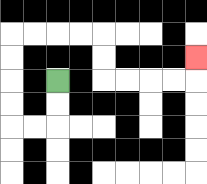{'start': '[2, 3]', 'end': '[8, 2]', 'path_directions': 'D,D,L,L,U,U,U,U,R,R,R,R,D,D,R,R,R,R,U', 'path_coordinates': '[[2, 3], [2, 4], [2, 5], [1, 5], [0, 5], [0, 4], [0, 3], [0, 2], [0, 1], [1, 1], [2, 1], [3, 1], [4, 1], [4, 2], [4, 3], [5, 3], [6, 3], [7, 3], [8, 3], [8, 2]]'}